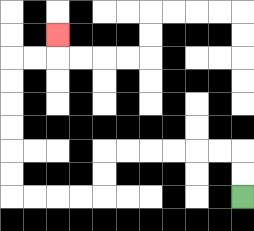{'start': '[10, 8]', 'end': '[2, 1]', 'path_directions': 'U,U,L,L,L,L,L,L,D,D,L,L,L,L,U,U,U,U,U,U,R,R,U', 'path_coordinates': '[[10, 8], [10, 7], [10, 6], [9, 6], [8, 6], [7, 6], [6, 6], [5, 6], [4, 6], [4, 7], [4, 8], [3, 8], [2, 8], [1, 8], [0, 8], [0, 7], [0, 6], [0, 5], [0, 4], [0, 3], [0, 2], [1, 2], [2, 2], [2, 1]]'}